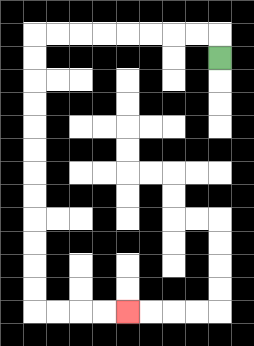{'start': '[9, 2]', 'end': '[5, 13]', 'path_directions': 'U,L,L,L,L,L,L,L,L,D,D,D,D,D,D,D,D,D,D,D,D,R,R,R,R', 'path_coordinates': '[[9, 2], [9, 1], [8, 1], [7, 1], [6, 1], [5, 1], [4, 1], [3, 1], [2, 1], [1, 1], [1, 2], [1, 3], [1, 4], [1, 5], [1, 6], [1, 7], [1, 8], [1, 9], [1, 10], [1, 11], [1, 12], [1, 13], [2, 13], [3, 13], [4, 13], [5, 13]]'}